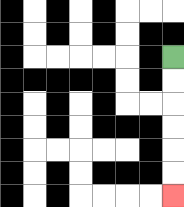{'start': '[7, 2]', 'end': '[7, 8]', 'path_directions': 'D,D,D,D,D,D', 'path_coordinates': '[[7, 2], [7, 3], [7, 4], [7, 5], [7, 6], [7, 7], [7, 8]]'}